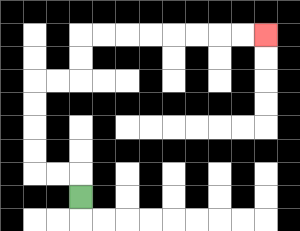{'start': '[3, 8]', 'end': '[11, 1]', 'path_directions': 'U,L,L,U,U,U,U,R,R,U,U,R,R,R,R,R,R,R,R', 'path_coordinates': '[[3, 8], [3, 7], [2, 7], [1, 7], [1, 6], [1, 5], [1, 4], [1, 3], [2, 3], [3, 3], [3, 2], [3, 1], [4, 1], [5, 1], [6, 1], [7, 1], [8, 1], [9, 1], [10, 1], [11, 1]]'}